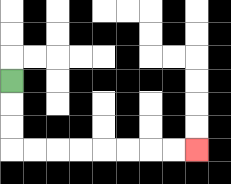{'start': '[0, 3]', 'end': '[8, 6]', 'path_directions': 'D,D,D,R,R,R,R,R,R,R,R', 'path_coordinates': '[[0, 3], [0, 4], [0, 5], [0, 6], [1, 6], [2, 6], [3, 6], [4, 6], [5, 6], [6, 6], [7, 6], [8, 6]]'}